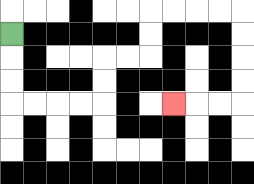{'start': '[0, 1]', 'end': '[7, 4]', 'path_directions': 'D,D,D,R,R,R,R,U,U,R,R,U,U,R,R,R,R,D,D,D,D,L,L,L', 'path_coordinates': '[[0, 1], [0, 2], [0, 3], [0, 4], [1, 4], [2, 4], [3, 4], [4, 4], [4, 3], [4, 2], [5, 2], [6, 2], [6, 1], [6, 0], [7, 0], [8, 0], [9, 0], [10, 0], [10, 1], [10, 2], [10, 3], [10, 4], [9, 4], [8, 4], [7, 4]]'}